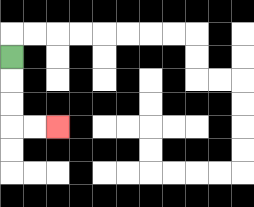{'start': '[0, 2]', 'end': '[2, 5]', 'path_directions': 'D,D,D,R,R', 'path_coordinates': '[[0, 2], [0, 3], [0, 4], [0, 5], [1, 5], [2, 5]]'}